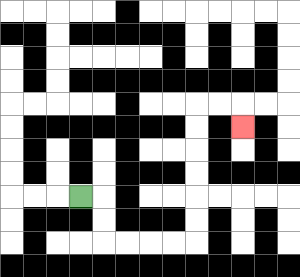{'start': '[3, 8]', 'end': '[10, 5]', 'path_directions': 'R,D,D,R,R,R,R,U,U,U,U,U,U,R,R,D', 'path_coordinates': '[[3, 8], [4, 8], [4, 9], [4, 10], [5, 10], [6, 10], [7, 10], [8, 10], [8, 9], [8, 8], [8, 7], [8, 6], [8, 5], [8, 4], [9, 4], [10, 4], [10, 5]]'}